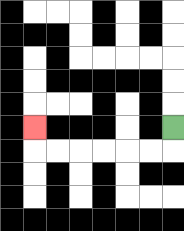{'start': '[7, 5]', 'end': '[1, 5]', 'path_directions': 'D,L,L,L,L,L,L,U', 'path_coordinates': '[[7, 5], [7, 6], [6, 6], [5, 6], [4, 6], [3, 6], [2, 6], [1, 6], [1, 5]]'}